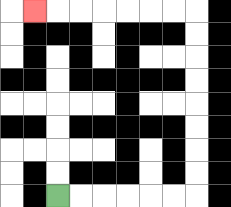{'start': '[2, 8]', 'end': '[1, 0]', 'path_directions': 'R,R,R,R,R,R,U,U,U,U,U,U,U,U,L,L,L,L,L,L,L', 'path_coordinates': '[[2, 8], [3, 8], [4, 8], [5, 8], [6, 8], [7, 8], [8, 8], [8, 7], [8, 6], [8, 5], [8, 4], [8, 3], [8, 2], [8, 1], [8, 0], [7, 0], [6, 0], [5, 0], [4, 0], [3, 0], [2, 0], [1, 0]]'}